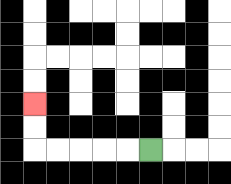{'start': '[6, 6]', 'end': '[1, 4]', 'path_directions': 'L,L,L,L,L,U,U', 'path_coordinates': '[[6, 6], [5, 6], [4, 6], [3, 6], [2, 6], [1, 6], [1, 5], [1, 4]]'}